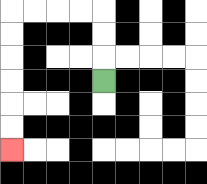{'start': '[4, 3]', 'end': '[0, 6]', 'path_directions': 'U,U,U,L,L,L,L,D,D,D,D,D,D', 'path_coordinates': '[[4, 3], [4, 2], [4, 1], [4, 0], [3, 0], [2, 0], [1, 0], [0, 0], [0, 1], [0, 2], [0, 3], [0, 4], [0, 5], [0, 6]]'}